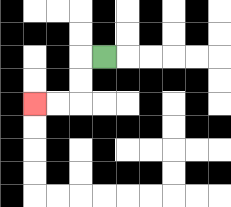{'start': '[4, 2]', 'end': '[1, 4]', 'path_directions': 'L,D,D,L,L', 'path_coordinates': '[[4, 2], [3, 2], [3, 3], [3, 4], [2, 4], [1, 4]]'}